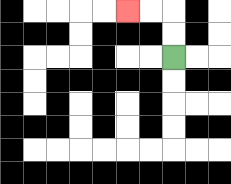{'start': '[7, 2]', 'end': '[5, 0]', 'path_directions': 'U,U,L,L', 'path_coordinates': '[[7, 2], [7, 1], [7, 0], [6, 0], [5, 0]]'}